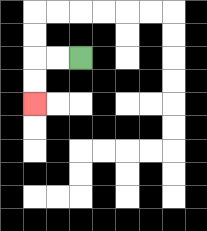{'start': '[3, 2]', 'end': '[1, 4]', 'path_directions': 'L,L,D,D', 'path_coordinates': '[[3, 2], [2, 2], [1, 2], [1, 3], [1, 4]]'}